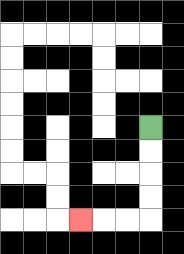{'start': '[6, 5]', 'end': '[3, 9]', 'path_directions': 'D,D,D,D,L,L,L', 'path_coordinates': '[[6, 5], [6, 6], [6, 7], [6, 8], [6, 9], [5, 9], [4, 9], [3, 9]]'}